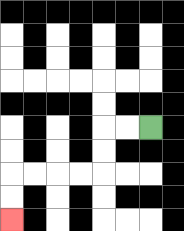{'start': '[6, 5]', 'end': '[0, 9]', 'path_directions': 'L,L,D,D,L,L,L,L,D,D', 'path_coordinates': '[[6, 5], [5, 5], [4, 5], [4, 6], [4, 7], [3, 7], [2, 7], [1, 7], [0, 7], [0, 8], [0, 9]]'}